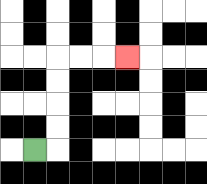{'start': '[1, 6]', 'end': '[5, 2]', 'path_directions': 'R,U,U,U,U,R,R,R', 'path_coordinates': '[[1, 6], [2, 6], [2, 5], [2, 4], [2, 3], [2, 2], [3, 2], [4, 2], [5, 2]]'}